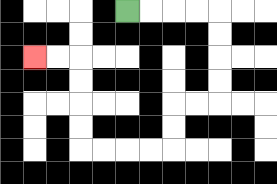{'start': '[5, 0]', 'end': '[1, 2]', 'path_directions': 'R,R,R,R,D,D,D,D,L,L,D,D,L,L,L,L,U,U,U,U,L,L', 'path_coordinates': '[[5, 0], [6, 0], [7, 0], [8, 0], [9, 0], [9, 1], [9, 2], [9, 3], [9, 4], [8, 4], [7, 4], [7, 5], [7, 6], [6, 6], [5, 6], [4, 6], [3, 6], [3, 5], [3, 4], [3, 3], [3, 2], [2, 2], [1, 2]]'}